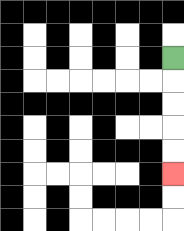{'start': '[7, 2]', 'end': '[7, 7]', 'path_directions': 'D,D,D,D,D', 'path_coordinates': '[[7, 2], [7, 3], [7, 4], [7, 5], [7, 6], [7, 7]]'}